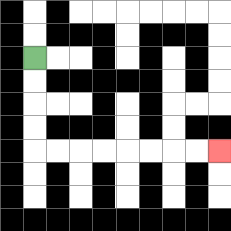{'start': '[1, 2]', 'end': '[9, 6]', 'path_directions': 'D,D,D,D,R,R,R,R,R,R,R,R', 'path_coordinates': '[[1, 2], [1, 3], [1, 4], [1, 5], [1, 6], [2, 6], [3, 6], [4, 6], [5, 6], [6, 6], [7, 6], [8, 6], [9, 6]]'}